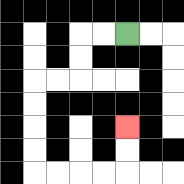{'start': '[5, 1]', 'end': '[5, 5]', 'path_directions': 'L,L,D,D,L,L,D,D,D,D,R,R,R,R,U,U', 'path_coordinates': '[[5, 1], [4, 1], [3, 1], [3, 2], [3, 3], [2, 3], [1, 3], [1, 4], [1, 5], [1, 6], [1, 7], [2, 7], [3, 7], [4, 7], [5, 7], [5, 6], [5, 5]]'}